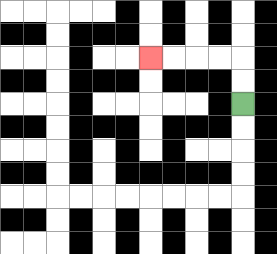{'start': '[10, 4]', 'end': '[6, 2]', 'path_directions': 'U,U,L,L,L,L', 'path_coordinates': '[[10, 4], [10, 3], [10, 2], [9, 2], [8, 2], [7, 2], [6, 2]]'}